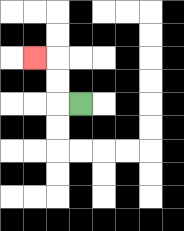{'start': '[3, 4]', 'end': '[1, 2]', 'path_directions': 'L,U,U,L', 'path_coordinates': '[[3, 4], [2, 4], [2, 3], [2, 2], [1, 2]]'}